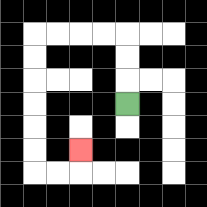{'start': '[5, 4]', 'end': '[3, 6]', 'path_directions': 'U,U,U,L,L,L,L,D,D,D,D,D,D,R,R,U', 'path_coordinates': '[[5, 4], [5, 3], [5, 2], [5, 1], [4, 1], [3, 1], [2, 1], [1, 1], [1, 2], [1, 3], [1, 4], [1, 5], [1, 6], [1, 7], [2, 7], [3, 7], [3, 6]]'}